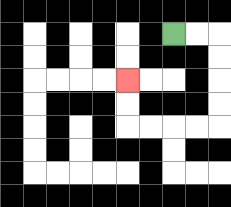{'start': '[7, 1]', 'end': '[5, 3]', 'path_directions': 'R,R,D,D,D,D,L,L,L,L,U,U', 'path_coordinates': '[[7, 1], [8, 1], [9, 1], [9, 2], [9, 3], [9, 4], [9, 5], [8, 5], [7, 5], [6, 5], [5, 5], [5, 4], [5, 3]]'}